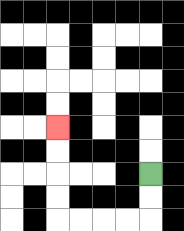{'start': '[6, 7]', 'end': '[2, 5]', 'path_directions': 'D,D,L,L,L,L,U,U,U,U', 'path_coordinates': '[[6, 7], [6, 8], [6, 9], [5, 9], [4, 9], [3, 9], [2, 9], [2, 8], [2, 7], [2, 6], [2, 5]]'}